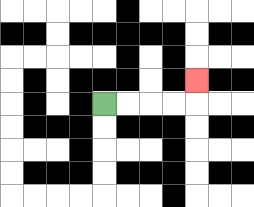{'start': '[4, 4]', 'end': '[8, 3]', 'path_directions': 'R,R,R,R,U', 'path_coordinates': '[[4, 4], [5, 4], [6, 4], [7, 4], [8, 4], [8, 3]]'}